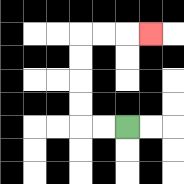{'start': '[5, 5]', 'end': '[6, 1]', 'path_directions': 'L,L,U,U,U,U,R,R,R', 'path_coordinates': '[[5, 5], [4, 5], [3, 5], [3, 4], [3, 3], [3, 2], [3, 1], [4, 1], [5, 1], [6, 1]]'}